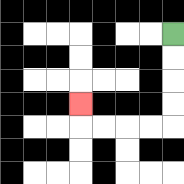{'start': '[7, 1]', 'end': '[3, 4]', 'path_directions': 'D,D,D,D,L,L,L,L,U', 'path_coordinates': '[[7, 1], [7, 2], [7, 3], [7, 4], [7, 5], [6, 5], [5, 5], [4, 5], [3, 5], [3, 4]]'}